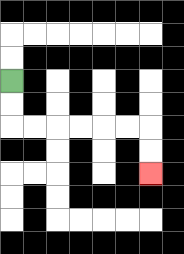{'start': '[0, 3]', 'end': '[6, 7]', 'path_directions': 'D,D,R,R,R,R,R,R,D,D', 'path_coordinates': '[[0, 3], [0, 4], [0, 5], [1, 5], [2, 5], [3, 5], [4, 5], [5, 5], [6, 5], [6, 6], [6, 7]]'}